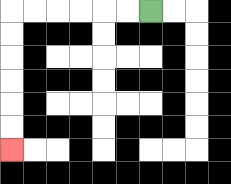{'start': '[6, 0]', 'end': '[0, 6]', 'path_directions': 'L,L,L,L,L,L,D,D,D,D,D,D', 'path_coordinates': '[[6, 0], [5, 0], [4, 0], [3, 0], [2, 0], [1, 0], [0, 0], [0, 1], [0, 2], [0, 3], [0, 4], [0, 5], [0, 6]]'}